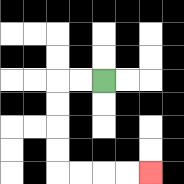{'start': '[4, 3]', 'end': '[6, 7]', 'path_directions': 'L,L,D,D,D,D,R,R,R,R', 'path_coordinates': '[[4, 3], [3, 3], [2, 3], [2, 4], [2, 5], [2, 6], [2, 7], [3, 7], [4, 7], [5, 7], [6, 7]]'}